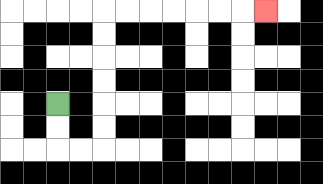{'start': '[2, 4]', 'end': '[11, 0]', 'path_directions': 'D,D,R,R,U,U,U,U,U,U,R,R,R,R,R,R,R', 'path_coordinates': '[[2, 4], [2, 5], [2, 6], [3, 6], [4, 6], [4, 5], [4, 4], [4, 3], [4, 2], [4, 1], [4, 0], [5, 0], [6, 0], [7, 0], [8, 0], [9, 0], [10, 0], [11, 0]]'}